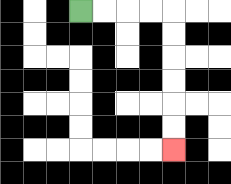{'start': '[3, 0]', 'end': '[7, 6]', 'path_directions': 'R,R,R,R,D,D,D,D,D,D', 'path_coordinates': '[[3, 0], [4, 0], [5, 0], [6, 0], [7, 0], [7, 1], [7, 2], [7, 3], [7, 4], [7, 5], [7, 6]]'}